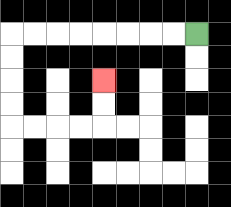{'start': '[8, 1]', 'end': '[4, 3]', 'path_directions': 'L,L,L,L,L,L,L,L,D,D,D,D,R,R,R,R,U,U', 'path_coordinates': '[[8, 1], [7, 1], [6, 1], [5, 1], [4, 1], [3, 1], [2, 1], [1, 1], [0, 1], [0, 2], [0, 3], [0, 4], [0, 5], [1, 5], [2, 5], [3, 5], [4, 5], [4, 4], [4, 3]]'}